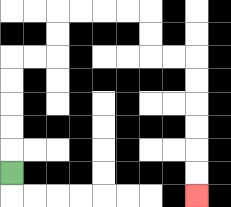{'start': '[0, 7]', 'end': '[8, 8]', 'path_directions': 'U,U,U,U,U,R,R,U,U,R,R,R,R,D,D,R,R,D,D,D,D,D,D', 'path_coordinates': '[[0, 7], [0, 6], [0, 5], [0, 4], [0, 3], [0, 2], [1, 2], [2, 2], [2, 1], [2, 0], [3, 0], [4, 0], [5, 0], [6, 0], [6, 1], [6, 2], [7, 2], [8, 2], [8, 3], [8, 4], [8, 5], [8, 6], [8, 7], [8, 8]]'}